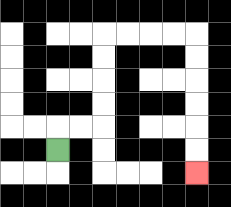{'start': '[2, 6]', 'end': '[8, 7]', 'path_directions': 'U,R,R,U,U,U,U,R,R,R,R,D,D,D,D,D,D', 'path_coordinates': '[[2, 6], [2, 5], [3, 5], [4, 5], [4, 4], [4, 3], [4, 2], [4, 1], [5, 1], [6, 1], [7, 1], [8, 1], [8, 2], [8, 3], [8, 4], [8, 5], [8, 6], [8, 7]]'}